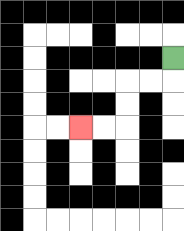{'start': '[7, 2]', 'end': '[3, 5]', 'path_directions': 'D,L,L,D,D,L,L', 'path_coordinates': '[[7, 2], [7, 3], [6, 3], [5, 3], [5, 4], [5, 5], [4, 5], [3, 5]]'}